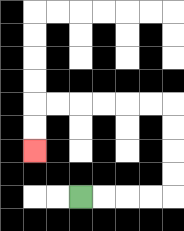{'start': '[3, 8]', 'end': '[1, 6]', 'path_directions': 'R,R,R,R,U,U,U,U,L,L,L,L,L,L,D,D', 'path_coordinates': '[[3, 8], [4, 8], [5, 8], [6, 8], [7, 8], [7, 7], [7, 6], [7, 5], [7, 4], [6, 4], [5, 4], [4, 4], [3, 4], [2, 4], [1, 4], [1, 5], [1, 6]]'}